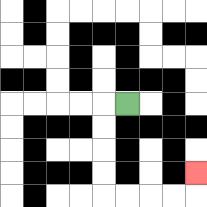{'start': '[5, 4]', 'end': '[8, 7]', 'path_directions': 'L,D,D,D,D,R,R,R,R,U', 'path_coordinates': '[[5, 4], [4, 4], [4, 5], [4, 6], [4, 7], [4, 8], [5, 8], [6, 8], [7, 8], [8, 8], [8, 7]]'}